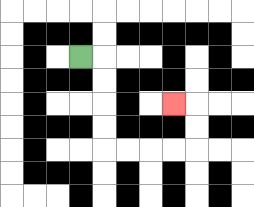{'start': '[3, 2]', 'end': '[7, 4]', 'path_directions': 'R,D,D,D,D,R,R,R,R,U,U,L', 'path_coordinates': '[[3, 2], [4, 2], [4, 3], [4, 4], [4, 5], [4, 6], [5, 6], [6, 6], [7, 6], [8, 6], [8, 5], [8, 4], [7, 4]]'}